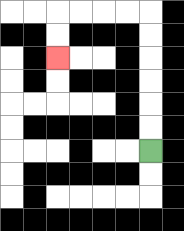{'start': '[6, 6]', 'end': '[2, 2]', 'path_directions': 'U,U,U,U,U,U,L,L,L,L,D,D', 'path_coordinates': '[[6, 6], [6, 5], [6, 4], [6, 3], [6, 2], [6, 1], [6, 0], [5, 0], [4, 0], [3, 0], [2, 0], [2, 1], [2, 2]]'}